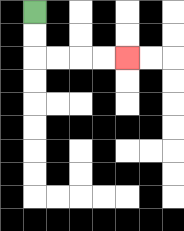{'start': '[1, 0]', 'end': '[5, 2]', 'path_directions': 'D,D,R,R,R,R', 'path_coordinates': '[[1, 0], [1, 1], [1, 2], [2, 2], [3, 2], [4, 2], [5, 2]]'}